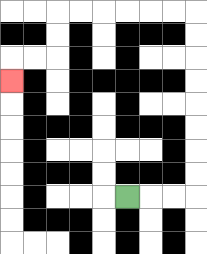{'start': '[5, 8]', 'end': '[0, 3]', 'path_directions': 'R,R,R,U,U,U,U,U,U,U,U,L,L,L,L,L,L,D,D,L,L,D', 'path_coordinates': '[[5, 8], [6, 8], [7, 8], [8, 8], [8, 7], [8, 6], [8, 5], [8, 4], [8, 3], [8, 2], [8, 1], [8, 0], [7, 0], [6, 0], [5, 0], [4, 0], [3, 0], [2, 0], [2, 1], [2, 2], [1, 2], [0, 2], [0, 3]]'}